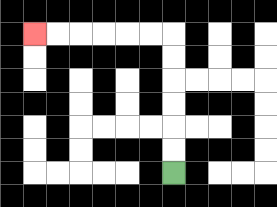{'start': '[7, 7]', 'end': '[1, 1]', 'path_directions': 'U,U,U,U,U,U,L,L,L,L,L,L', 'path_coordinates': '[[7, 7], [7, 6], [7, 5], [7, 4], [7, 3], [7, 2], [7, 1], [6, 1], [5, 1], [4, 1], [3, 1], [2, 1], [1, 1]]'}